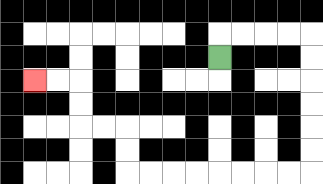{'start': '[9, 2]', 'end': '[1, 3]', 'path_directions': 'U,R,R,R,R,D,D,D,D,D,D,L,L,L,L,L,L,L,L,U,U,L,L,U,U,L,L', 'path_coordinates': '[[9, 2], [9, 1], [10, 1], [11, 1], [12, 1], [13, 1], [13, 2], [13, 3], [13, 4], [13, 5], [13, 6], [13, 7], [12, 7], [11, 7], [10, 7], [9, 7], [8, 7], [7, 7], [6, 7], [5, 7], [5, 6], [5, 5], [4, 5], [3, 5], [3, 4], [3, 3], [2, 3], [1, 3]]'}